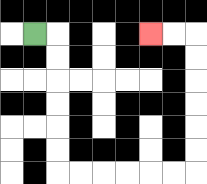{'start': '[1, 1]', 'end': '[6, 1]', 'path_directions': 'R,D,D,D,D,D,D,R,R,R,R,R,R,U,U,U,U,U,U,L,L', 'path_coordinates': '[[1, 1], [2, 1], [2, 2], [2, 3], [2, 4], [2, 5], [2, 6], [2, 7], [3, 7], [4, 7], [5, 7], [6, 7], [7, 7], [8, 7], [8, 6], [8, 5], [8, 4], [8, 3], [8, 2], [8, 1], [7, 1], [6, 1]]'}